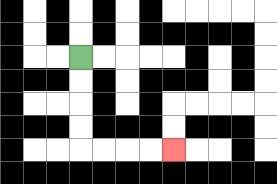{'start': '[3, 2]', 'end': '[7, 6]', 'path_directions': 'D,D,D,D,R,R,R,R', 'path_coordinates': '[[3, 2], [3, 3], [3, 4], [3, 5], [3, 6], [4, 6], [5, 6], [6, 6], [7, 6]]'}